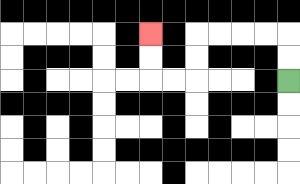{'start': '[12, 3]', 'end': '[6, 1]', 'path_directions': 'U,U,L,L,L,L,D,D,L,L,U,U', 'path_coordinates': '[[12, 3], [12, 2], [12, 1], [11, 1], [10, 1], [9, 1], [8, 1], [8, 2], [8, 3], [7, 3], [6, 3], [6, 2], [6, 1]]'}